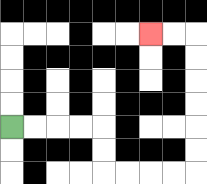{'start': '[0, 5]', 'end': '[6, 1]', 'path_directions': 'R,R,R,R,D,D,R,R,R,R,U,U,U,U,U,U,L,L', 'path_coordinates': '[[0, 5], [1, 5], [2, 5], [3, 5], [4, 5], [4, 6], [4, 7], [5, 7], [6, 7], [7, 7], [8, 7], [8, 6], [8, 5], [8, 4], [8, 3], [8, 2], [8, 1], [7, 1], [6, 1]]'}